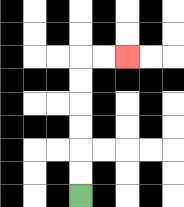{'start': '[3, 8]', 'end': '[5, 2]', 'path_directions': 'U,U,U,U,U,U,R,R', 'path_coordinates': '[[3, 8], [3, 7], [3, 6], [3, 5], [3, 4], [3, 3], [3, 2], [4, 2], [5, 2]]'}